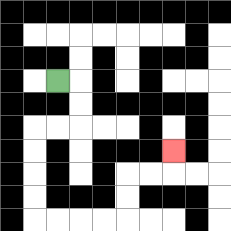{'start': '[2, 3]', 'end': '[7, 6]', 'path_directions': 'R,D,D,L,L,D,D,D,D,R,R,R,R,U,U,R,R,U', 'path_coordinates': '[[2, 3], [3, 3], [3, 4], [3, 5], [2, 5], [1, 5], [1, 6], [1, 7], [1, 8], [1, 9], [2, 9], [3, 9], [4, 9], [5, 9], [5, 8], [5, 7], [6, 7], [7, 7], [7, 6]]'}